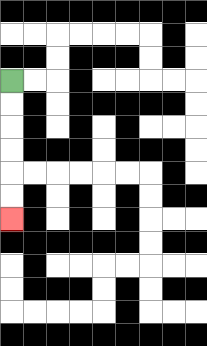{'start': '[0, 3]', 'end': '[0, 9]', 'path_directions': 'D,D,D,D,D,D', 'path_coordinates': '[[0, 3], [0, 4], [0, 5], [0, 6], [0, 7], [0, 8], [0, 9]]'}